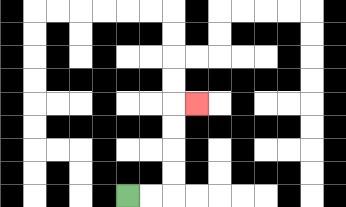{'start': '[5, 8]', 'end': '[8, 4]', 'path_directions': 'R,R,U,U,U,U,R', 'path_coordinates': '[[5, 8], [6, 8], [7, 8], [7, 7], [7, 6], [7, 5], [7, 4], [8, 4]]'}